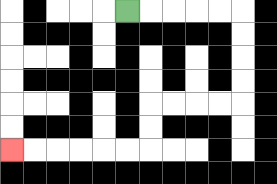{'start': '[5, 0]', 'end': '[0, 6]', 'path_directions': 'R,R,R,R,R,D,D,D,D,L,L,L,L,D,D,L,L,L,L,L,L', 'path_coordinates': '[[5, 0], [6, 0], [7, 0], [8, 0], [9, 0], [10, 0], [10, 1], [10, 2], [10, 3], [10, 4], [9, 4], [8, 4], [7, 4], [6, 4], [6, 5], [6, 6], [5, 6], [4, 6], [3, 6], [2, 6], [1, 6], [0, 6]]'}